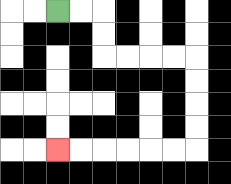{'start': '[2, 0]', 'end': '[2, 6]', 'path_directions': 'R,R,D,D,R,R,R,R,D,D,D,D,L,L,L,L,L,L', 'path_coordinates': '[[2, 0], [3, 0], [4, 0], [4, 1], [4, 2], [5, 2], [6, 2], [7, 2], [8, 2], [8, 3], [8, 4], [8, 5], [8, 6], [7, 6], [6, 6], [5, 6], [4, 6], [3, 6], [2, 6]]'}